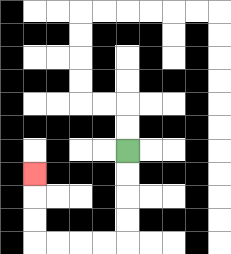{'start': '[5, 6]', 'end': '[1, 7]', 'path_directions': 'D,D,D,D,L,L,L,L,U,U,U', 'path_coordinates': '[[5, 6], [5, 7], [5, 8], [5, 9], [5, 10], [4, 10], [3, 10], [2, 10], [1, 10], [1, 9], [1, 8], [1, 7]]'}